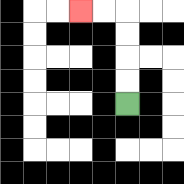{'start': '[5, 4]', 'end': '[3, 0]', 'path_directions': 'U,U,U,U,L,L', 'path_coordinates': '[[5, 4], [5, 3], [5, 2], [5, 1], [5, 0], [4, 0], [3, 0]]'}